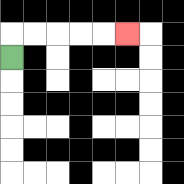{'start': '[0, 2]', 'end': '[5, 1]', 'path_directions': 'U,R,R,R,R,R', 'path_coordinates': '[[0, 2], [0, 1], [1, 1], [2, 1], [3, 1], [4, 1], [5, 1]]'}